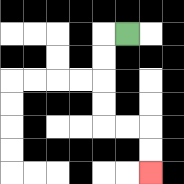{'start': '[5, 1]', 'end': '[6, 7]', 'path_directions': 'L,D,D,D,D,R,R,D,D', 'path_coordinates': '[[5, 1], [4, 1], [4, 2], [4, 3], [4, 4], [4, 5], [5, 5], [6, 5], [6, 6], [6, 7]]'}